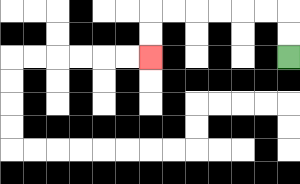{'start': '[12, 2]', 'end': '[6, 2]', 'path_directions': 'U,U,L,L,L,L,L,L,D,D', 'path_coordinates': '[[12, 2], [12, 1], [12, 0], [11, 0], [10, 0], [9, 0], [8, 0], [7, 0], [6, 0], [6, 1], [6, 2]]'}